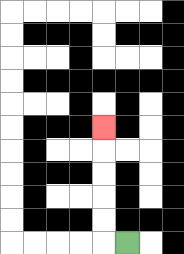{'start': '[5, 10]', 'end': '[4, 5]', 'path_directions': 'L,U,U,U,U,U', 'path_coordinates': '[[5, 10], [4, 10], [4, 9], [4, 8], [4, 7], [4, 6], [4, 5]]'}